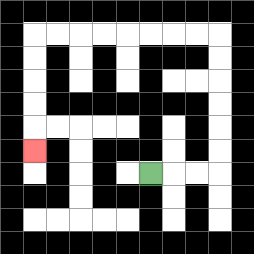{'start': '[6, 7]', 'end': '[1, 6]', 'path_directions': 'R,R,R,U,U,U,U,U,U,L,L,L,L,L,L,L,L,D,D,D,D,D', 'path_coordinates': '[[6, 7], [7, 7], [8, 7], [9, 7], [9, 6], [9, 5], [9, 4], [9, 3], [9, 2], [9, 1], [8, 1], [7, 1], [6, 1], [5, 1], [4, 1], [3, 1], [2, 1], [1, 1], [1, 2], [1, 3], [1, 4], [1, 5], [1, 6]]'}